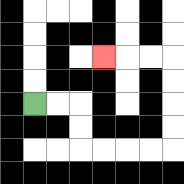{'start': '[1, 4]', 'end': '[4, 2]', 'path_directions': 'R,R,D,D,R,R,R,R,U,U,U,U,L,L,L', 'path_coordinates': '[[1, 4], [2, 4], [3, 4], [3, 5], [3, 6], [4, 6], [5, 6], [6, 6], [7, 6], [7, 5], [7, 4], [7, 3], [7, 2], [6, 2], [5, 2], [4, 2]]'}